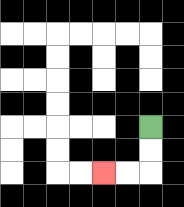{'start': '[6, 5]', 'end': '[4, 7]', 'path_directions': 'D,D,L,L', 'path_coordinates': '[[6, 5], [6, 6], [6, 7], [5, 7], [4, 7]]'}